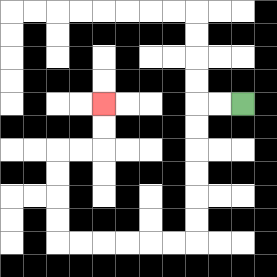{'start': '[10, 4]', 'end': '[4, 4]', 'path_directions': 'L,L,D,D,D,D,D,D,L,L,L,L,L,L,U,U,U,U,R,R,U,U', 'path_coordinates': '[[10, 4], [9, 4], [8, 4], [8, 5], [8, 6], [8, 7], [8, 8], [8, 9], [8, 10], [7, 10], [6, 10], [5, 10], [4, 10], [3, 10], [2, 10], [2, 9], [2, 8], [2, 7], [2, 6], [3, 6], [4, 6], [4, 5], [4, 4]]'}